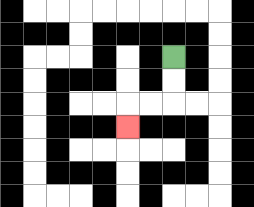{'start': '[7, 2]', 'end': '[5, 5]', 'path_directions': 'D,D,L,L,D', 'path_coordinates': '[[7, 2], [7, 3], [7, 4], [6, 4], [5, 4], [5, 5]]'}